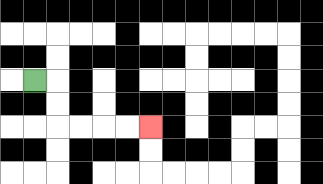{'start': '[1, 3]', 'end': '[6, 5]', 'path_directions': 'R,D,D,R,R,R,R', 'path_coordinates': '[[1, 3], [2, 3], [2, 4], [2, 5], [3, 5], [4, 5], [5, 5], [6, 5]]'}